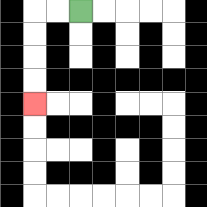{'start': '[3, 0]', 'end': '[1, 4]', 'path_directions': 'L,L,D,D,D,D', 'path_coordinates': '[[3, 0], [2, 0], [1, 0], [1, 1], [1, 2], [1, 3], [1, 4]]'}